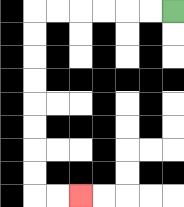{'start': '[7, 0]', 'end': '[3, 8]', 'path_directions': 'L,L,L,L,L,L,D,D,D,D,D,D,D,D,R,R', 'path_coordinates': '[[7, 0], [6, 0], [5, 0], [4, 0], [3, 0], [2, 0], [1, 0], [1, 1], [1, 2], [1, 3], [1, 4], [1, 5], [1, 6], [1, 7], [1, 8], [2, 8], [3, 8]]'}